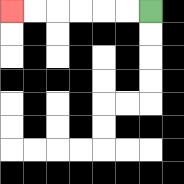{'start': '[6, 0]', 'end': '[0, 0]', 'path_directions': 'L,L,L,L,L,L', 'path_coordinates': '[[6, 0], [5, 0], [4, 0], [3, 0], [2, 0], [1, 0], [0, 0]]'}